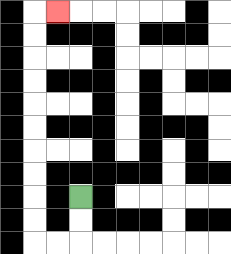{'start': '[3, 8]', 'end': '[2, 0]', 'path_directions': 'D,D,L,L,U,U,U,U,U,U,U,U,U,U,R', 'path_coordinates': '[[3, 8], [3, 9], [3, 10], [2, 10], [1, 10], [1, 9], [1, 8], [1, 7], [1, 6], [1, 5], [1, 4], [1, 3], [1, 2], [1, 1], [1, 0], [2, 0]]'}